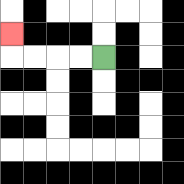{'start': '[4, 2]', 'end': '[0, 1]', 'path_directions': 'L,L,L,L,U', 'path_coordinates': '[[4, 2], [3, 2], [2, 2], [1, 2], [0, 2], [0, 1]]'}